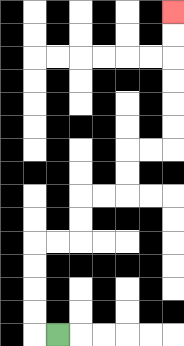{'start': '[2, 14]', 'end': '[7, 0]', 'path_directions': 'L,U,U,U,U,R,R,U,U,R,R,U,U,R,R,U,U,U,U,U,U', 'path_coordinates': '[[2, 14], [1, 14], [1, 13], [1, 12], [1, 11], [1, 10], [2, 10], [3, 10], [3, 9], [3, 8], [4, 8], [5, 8], [5, 7], [5, 6], [6, 6], [7, 6], [7, 5], [7, 4], [7, 3], [7, 2], [7, 1], [7, 0]]'}